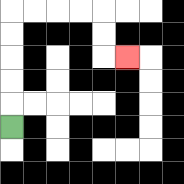{'start': '[0, 5]', 'end': '[5, 2]', 'path_directions': 'U,U,U,U,U,R,R,R,R,D,D,R', 'path_coordinates': '[[0, 5], [0, 4], [0, 3], [0, 2], [0, 1], [0, 0], [1, 0], [2, 0], [3, 0], [4, 0], [4, 1], [4, 2], [5, 2]]'}